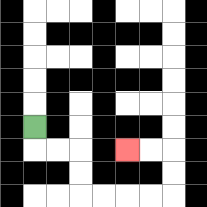{'start': '[1, 5]', 'end': '[5, 6]', 'path_directions': 'D,R,R,D,D,R,R,R,R,U,U,L,L', 'path_coordinates': '[[1, 5], [1, 6], [2, 6], [3, 6], [3, 7], [3, 8], [4, 8], [5, 8], [6, 8], [7, 8], [7, 7], [7, 6], [6, 6], [5, 6]]'}